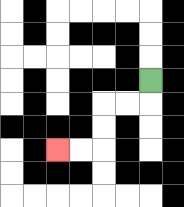{'start': '[6, 3]', 'end': '[2, 6]', 'path_directions': 'D,L,L,D,D,L,L', 'path_coordinates': '[[6, 3], [6, 4], [5, 4], [4, 4], [4, 5], [4, 6], [3, 6], [2, 6]]'}